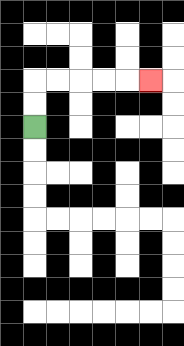{'start': '[1, 5]', 'end': '[6, 3]', 'path_directions': 'U,U,R,R,R,R,R', 'path_coordinates': '[[1, 5], [1, 4], [1, 3], [2, 3], [3, 3], [4, 3], [5, 3], [6, 3]]'}